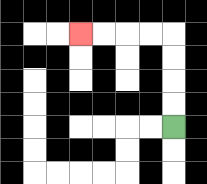{'start': '[7, 5]', 'end': '[3, 1]', 'path_directions': 'U,U,U,U,L,L,L,L', 'path_coordinates': '[[7, 5], [7, 4], [7, 3], [7, 2], [7, 1], [6, 1], [5, 1], [4, 1], [3, 1]]'}